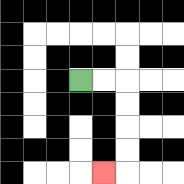{'start': '[3, 3]', 'end': '[4, 7]', 'path_directions': 'R,R,D,D,D,D,L', 'path_coordinates': '[[3, 3], [4, 3], [5, 3], [5, 4], [5, 5], [5, 6], [5, 7], [4, 7]]'}